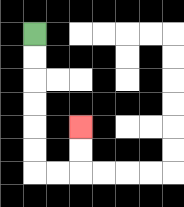{'start': '[1, 1]', 'end': '[3, 5]', 'path_directions': 'D,D,D,D,D,D,R,R,U,U', 'path_coordinates': '[[1, 1], [1, 2], [1, 3], [1, 4], [1, 5], [1, 6], [1, 7], [2, 7], [3, 7], [3, 6], [3, 5]]'}